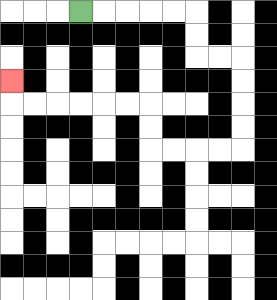{'start': '[3, 0]', 'end': '[0, 3]', 'path_directions': 'R,R,R,R,R,D,D,R,R,D,D,D,D,L,L,L,L,U,U,L,L,L,L,L,L,U', 'path_coordinates': '[[3, 0], [4, 0], [5, 0], [6, 0], [7, 0], [8, 0], [8, 1], [8, 2], [9, 2], [10, 2], [10, 3], [10, 4], [10, 5], [10, 6], [9, 6], [8, 6], [7, 6], [6, 6], [6, 5], [6, 4], [5, 4], [4, 4], [3, 4], [2, 4], [1, 4], [0, 4], [0, 3]]'}